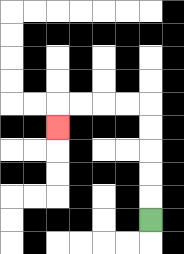{'start': '[6, 9]', 'end': '[2, 5]', 'path_directions': 'U,U,U,U,U,L,L,L,L,D', 'path_coordinates': '[[6, 9], [6, 8], [6, 7], [6, 6], [6, 5], [6, 4], [5, 4], [4, 4], [3, 4], [2, 4], [2, 5]]'}